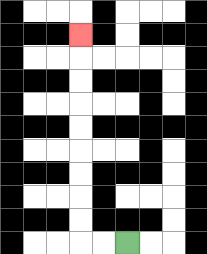{'start': '[5, 10]', 'end': '[3, 1]', 'path_directions': 'L,L,U,U,U,U,U,U,U,U,U', 'path_coordinates': '[[5, 10], [4, 10], [3, 10], [3, 9], [3, 8], [3, 7], [3, 6], [3, 5], [3, 4], [3, 3], [3, 2], [3, 1]]'}